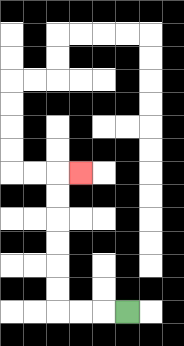{'start': '[5, 13]', 'end': '[3, 7]', 'path_directions': 'L,L,L,U,U,U,U,U,U,R', 'path_coordinates': '[[5, 13], [4, 13], [3, 13], [2, 13], [2, 12], [2, 11], [2, 10], [2, 9], [2, 8], [2, 7], [3, 7]]'}